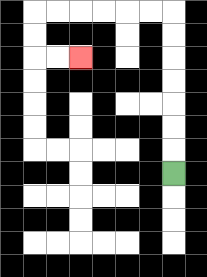{'start': '[7, 7]', 'end': '[3, 2]', 'path_directions': 'U,U,U,U,U,U,U,L,L,L,L,L,L,D,D,R,R', 'path_coordinates': '[[7, 7], [7, 6], [7, 5], [7, 4], [7, 3], [7, 2], [7, 1], [7, 0], [6, 0], [5, 0], [4, 0], [3, 0], [2, 0], [1, 0], [1, 1], [1, 2], [2, 2], [3, 2]]'}